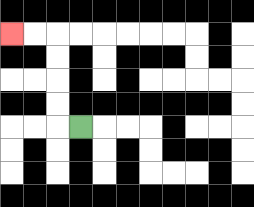{'start': '[3, 5]', 'end': '[0, 1]', 'path_directions': 'L,U,U,U,U,L,L', 'path_coordinates': '[[3, 5], [2, 5], [2, 4], [2, 3], [2, 2], [2, 1], [1, 1], [0, 1]]'}